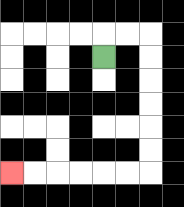{'start': '[4, 2]', 'end': '[0, 7]', 'path_directions': 'U,R,R,D,D,D,D,D,D,L,L,L,L,L,L', 'path_coordinates': '[[4, 2], [4, 1], [5, 1], [6, 1], [6, 2], [6, 3], [6, 4], [6, 5], [6, 6], [6, 7], [5, 7], [4, 7], [3, 7], [2, 7], [1, 7], [0, 7]]'}